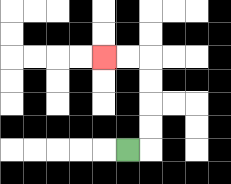{'start': '[5, 6]', 'end': '[4, 2]', 'path_directions': 'R,U,U,U,U,L,L', 'path_coordinates': '[[5, 6], [6, 6], [6, 5], [6, 4], [6, 3], [6, 2], [5, 2], [4, 2]]'}